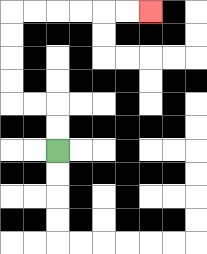{'start': '[2, 6]', 'end': '[6, 0]', 'path_directions': 'U,U,L,L,U,U,U,U,R,R,R,R,R,R', 'path_coordinates': '[[2, 6], [2, 5], [2, 4], [1, 4], [0, 4], [0, 3], [0, 2], [0, 1], [0, 0], [1, 0], [2, 0], [3, 0], [4, 0], [5, 0], [6, 0]]'}